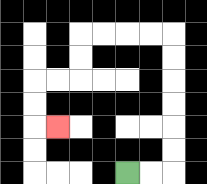{'start': '[5, 7]', 'end': '[2, 5]', 'path_directions': 'R,R,U,U,U,U,U,U,L,L,L,L,D,D,L,L,D,D,R', 'path_coordinates': '[[5, 7], [6, 7], [7, 7], [7, 6], [7, 5], [7, 4], [7, 3], [7, 2], [7, 1], [6, 1], [5, 1], [4, 1], [3, 1], [3, 2], [3, 3], [2, 3], [1, 3], [1, 4], [1, 5], [2, 5]]'}